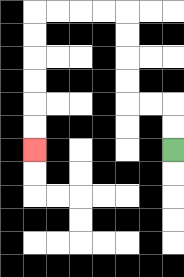{'start': '[7, 6]', 'end': '[1, 6]', 'path_directions': 'U,U,L,L,U,U,U,U,L,L,L,L,D,D,D,D,D,D', 'path_coordinates': '[[7, 6], [7, 5], [7, 4], [6, 4], [5, 4], [5, 3], [5, 2], [5, 1], [5, 0], [4, 0], [3, 0], [2, 0], [1, 0], [1, 1], [1, 2], [1, 3], [1, 4], [1, 5], [1, 6]]'}